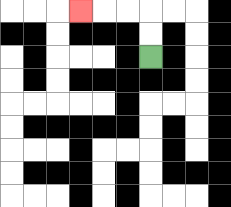{'start': '[6, 2]', 'end': '[3, 0]', 'path_directions': 'U,U,L,L,L', 'path_coordinates': '[[6, 2], [6, 1], [6, 0], [5, 0], [4, 0], [3, 0]]'}